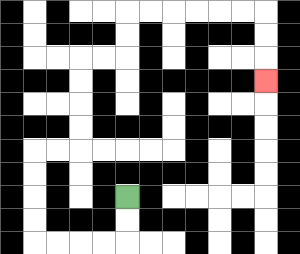{'start': '[5, 8]', 'end': '[11, 3]', 'path_directions': 'D,D,L,L,L,L,U,U,U,U,R,R,U,U,U,U,R,R,U,U,R,R,R,R,R,R,D,D,D', 'path_coordinates': '[[5, 8], [5, 9], [5, 10], [4, 10], [3, 10], [2, 10], [1, 10], [1, 9], [1, 8], [1, 7], [1, 6], [2, 6], [3, 6], [3, 5], [3, 4], [3, 3], [3, 2], [4, 2], [5, 2], [5, 1], [5, 0], [6, 0], [7, 0], [8, 0], [9, 0], [10, 0], [11, 0], [11, 1], [11, 2], [11, 3]]'}